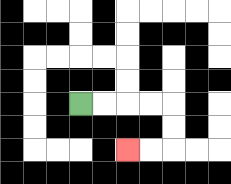{'start': '[3, 4]', 'end': '[5, 6]', 'path_directions': 'R,R,R,R,D,D,L,L', 'path_coordinates': '[[3, 4], [4, 4], [5, 4], [6, 4], [7, 4], [7, 5], [7, 6], [6, 6], [5, 6]]'}